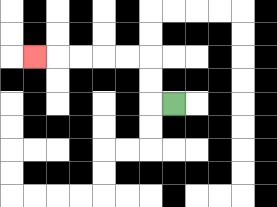{'start': '[7, 4]', 'end': '[1, 2]', 'path_directions': 'L,U,U,L,L,L,L,L', 'path_coordinates': '[[7, 4], [6, 4], [6, 3], [6, 2], [5, 2], [4, 2], [3, 2], [2, 2], [1, 2]]'}